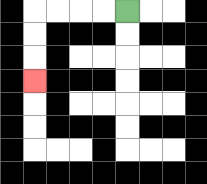{'start': '[5, 0]', 'end': '[1, 3]', 'path_directions': 'L,L,L,L,D,D,D', 'path_coordinates': '[[5, 0], [4, 0], [3, 0], [2, 0], [1, 0], [1, 1], [1, 2], [1, 3]]'}